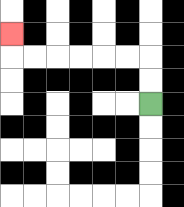{'start': '[6, 4]', 'end': '[0, 1]', 'path_directions': 'U,U,L,L,L,L,L,L,U', 'path_coordinates': '[[6, 4], [6, 3], [6, 2], [5, 2], [4, 2], [3, 2], [2, 2], [1, 2], [0, 2], [0, 1]]'}